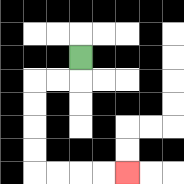{'start': '[3, 2]', 'end': '[5, 7]', 'path_directions': 'D,L,L,D,D,D,D,R,R,R,R', 'path_coordinates': '[[3, 2], [3, 3], [2, 3], [1, 3], [1, 4], [1, 5], [1, 6], [1, 7], [2, 7], [3, 7], [4, 7], [5, 7]]'}